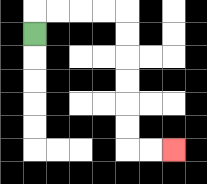{'start': '[1, 1]', 'end': '[7, 6]', 'path_directions': 'U,R,R,R,R,D,D,D,D,D,D,R,R', 'path_coordinates': '[[1, 1], [1, 0], [2, 0], [3, 0], [4, 0], [5, 0], [5, 1], [5, 2], [5, 3], [5, 4], [5, 5], [5, 6], [6, 6], [7, 6]]'}